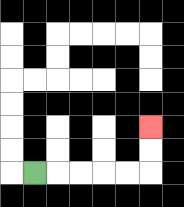{'start': '[1, 7]', 'end': '[6, 5]', 'path_directions': 'R,R,R,R,R,U,U', 'path_coordinates': '[[1, 7], [2, 7], [3, 7], [4, 7], [5, 7], [6, 7], [6, 6], [6, 5]]'}